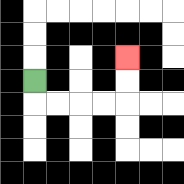{'start': '[1, 3]', 'end': '[5, 2]', 'path_directions': 'D,R,R,R,R,U,U', 'path_coordinates': '[[1, 3], [1, 4], [2, 4], [3, 4], [4, 4], [5, 4], [5, 3], [5, 2]]'}